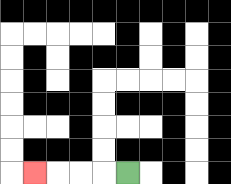{'start': '[5, 7]', 'end': '[1, 7]', 'path_directions': 'L,L,L,L', 'path_coordinates': '[[5, 7], [4, 7], [3, 7], [2, 7], [1, 7]]'}